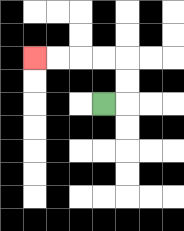{'start': '[4, 4]', 'end': '[1, 2]', 'path_directions': 'R,U,U,L,L,L,L', 'path_coordinates': '[[4, 4], [5, 4], [5, 3], [5, 2], [4, 2], [3, 2], [2, 2], [1, 2]]'}